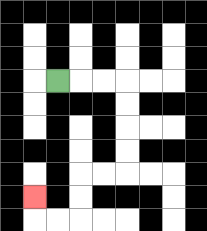{'start': '[2, 3]', 'end': '[1, 8]', 'path_directions': 'R,R,R,D,D,D,D,L,L,D,D,L,L,U', 'path_coordinates': '[[2, 3], [3, 3], [4, 3], [5, 3], [5, 4], [5, 5], [5, 6], [5, 7], [4, 7], [3, 7], [3, 8], [3, 9], [2, 9], [1, 9], [1, 8]]'}